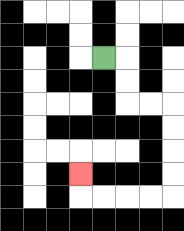{'start': '[4, 2]', 'end': '[3, 7]', 'path_directions': 'R,D,D,R,R,D,D,D,D,L,L,L,L,U', 'path_coordinates': '[[4, 2], [5, 2], [5, 3], [5, 4], [6, 4], [7, 4], [7, 5], [7, 6], [7, 7], [7, 8], [6, 8], [5, 8], [4, 8], [3, 8], [3, 7]]'}